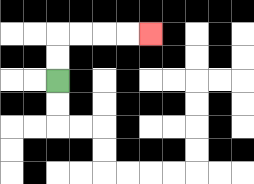{'start': '[2, 3]', 'end': '[6, 1]', 'path_directions': 'U,U,R,R,R,R', 'path_coordinates': '[[2, 3], [2, 2], [2, 1], [3, 1], [4, 1], [5, 1], [6, 1]]'}